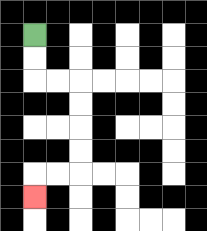{'start': '[1, 1]', 'end': '[1, 8]', 'path_directions': 'D,D,R,R,D,D,D,D,L,L,D', 'path_coordinates': '[[1, 1], [1, 2], [1, 3], [2, 3], [3, 3], [3, 4], [3, 5], [3, 6], [3, 7], [2, 7], [1, 7], [1, 8]]'}